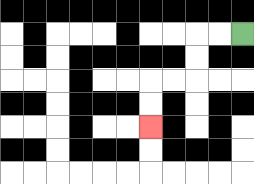{'start': '[10, 1]', 'end': '[6, 5]', 'path_directions': 'L,L,D,D,L,L,D,D', 'path_coordinates': '[[10, 1], [9, 1], [8, 1], [8, 2], [8, 3], [7, 3], [6, 3], [6, 4], [6, 5]]'}